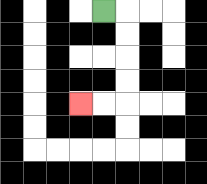{'start': '[4, 0]', 'end': '[3, 4]', 'path_directions': 'R,D,D,D,D,L,L', 'path_coordinates': '[[4, 0], [5, 0], [5, 1], [5, 2], [5, 3], [5, 4], [4, 4], [3, 4]]'}